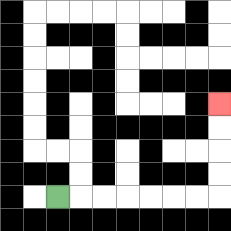{'start': '[2, 8]', 'end': '[9, 4]', 'path_directions': 'R,R,R,R,R,R,R,U,U,U,U', 'path_coordinates': '[[2, 8], [3, 8], [4, 8], [5, 8], [6, 8], [7, 8], [8, 8], [9, 8], [9, 7], [9, 6], [9, 5], [9, 4]]'}